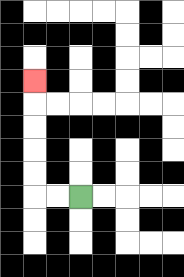{'start': '[3, 8]', 'end': '[1, 3]', 'path_directions': 'L,L,U,U,U,U,U', 'path_coordinates': '[[3, 8], [2, 8], [1, 8], [1, 7], [1, 6], [1, 5], [1, 4], [1, 3]]'}